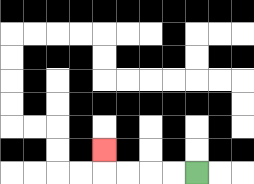{'start': '[8, 7]', 'end': '[4, 6]', 'path_directions': 'L,L,L,L,U', 'path_coordinates': '[[8, 7], [7, 7], [6, 7], [5, 7], [4, 7], [4, 6]]'}